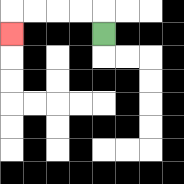{'start': '[4, 1]', 'end': '[0, 1]', 'path_directions': 'U,L,L,L,L,D', 'path_coordinates': '[[4, 1], [4, 0], [3, 0], [2, 0], [1, 0], [0, 0], [0, 1]]'}